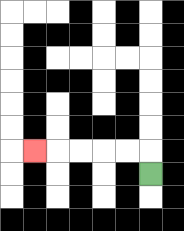{'start': '[6, 7]', 'end': '[1, 6]', 'path_directions': 'U,L,L,L,L,L', 'path_coordinates': '[[6, 7], [6, 6], [5, 6], [4, 6], [3, 6], [2, 6], [1, 6]]'}